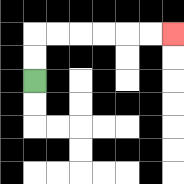{'start': '[1, 3]', 'end': '[7, 1]', 'path_directions': 'U,U,R,R,R,R,R,R', 'path_coordinates': '[[1, 3], [1, 2], [1, 1], [2, 1], [3, 1], [4, 1], [5, 1], [6, 1], [7, 1]]'}